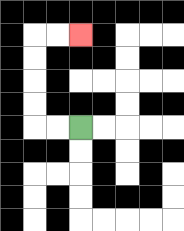{'start': '[3, 5]', 'end': '[3, 1]', 'path_directions': 'L,L,U,U,U,U,R,R', 'path_coordinates': '[[3, 5], [2, 5], [1, 5], [1, 4], [1, 3], [1, 2], [1, 1], [2, 1], [3, 1]]'}